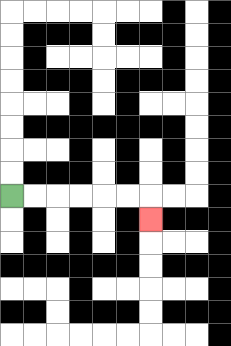{'start': '[0, 8]', 'end': '[6, 9]', 'path_directions': 'R,R,R,R,R,R,D', 'path_coordinates': '[[0, 8], [1, 8], [2, 8], [3, 8], [4, 8], [5, 8], [6, 8], [6, 9]]'}